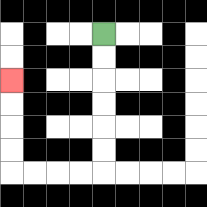{'start': '[4, 1]', 'end': '[0, 3]', 'path_directions': 'D,D,D,D,D,D,L,L,L,L,U,U,U,U', 'path_coordinates': '[[4, 1], [4, 2], [4, 3], [4, 4], [4, 5], [4, 6], [4, 7], [3, 7], [2, 7], [1, 7], [0, 7], [0, 6], [0, 5], [0, 4], [0, 3]]'}